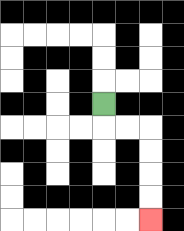{'start': '[4, 4]', 'end': '[6, 9]', 'path_directions': 'D,R,R,D,D,D,D', 'path_coordinates': '[[4, 4], [4, 5], [5, 5], [6, 5], [6, 6], [6, 7], [6, 8], [6, 9]]'}